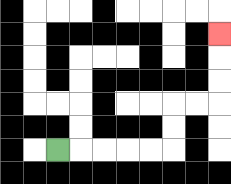{'start': '[2, 6]', 'end': '[9, 1]', 'path_directions': 'R,R,R,R,R,U,U,R,R,U,U,U', 'path_coordinates': '[[2, 6], [3, 6], [4, 6], [5, 6], [6, 6], [7, 6], [7, 5], [7, 4], [8, 4], [9, 4], [9, 3], [9, 2], [9, 1]]'}